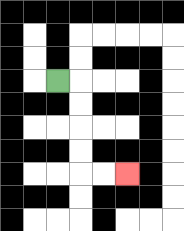{'start': '[2, 3]', 'end': '[5, 7]', 'path_directions': 'R,D,D,D,D,R,R', 'path_coordinates': '[[2, 3], [3, 3], [3, 4], [3, 5], [3, 6], [3, 7], [4, 7], [5, 7]]'}